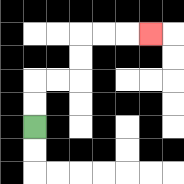{'start': '[1, 5]', 'end': '[6, 1]', 'path_directions': 'U,U,R,R,U,U,R,R,R', 'path_coordinates': '[[1, 5], [1, 4], [1, 3], [2, 3], [3, 3], [3, 2], [3, 1], [4, 1], [5, 1], [6, 1]]'}